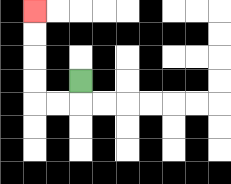{'start': '[3, 3]', 'end': '[1, 0]', 'path_directions': 'D,L,L,U,U,U,U', 'path_coordinates': '[[3, 3], [3, 4], [2, 4], [1, 4], [1, 3], [1, 2], [1, 1], [1, 0]]'}